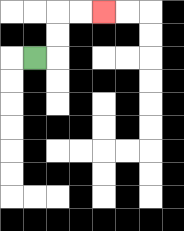{'start': '[1, 2]', 'end': '[4, 0]', 'path_directions': 'R,U,U,R,R', 'path_coordinates': '[[1, 2], [2, 2], [2, 1], [2, 0], [3, 0], [4, 0]]'}